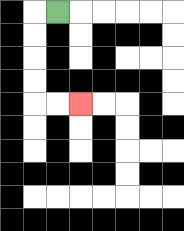{'start': '[2, 0]', 'end': '[3, 4]', 'path_directions': 'L,D,D,D,D,R,R', 'path_coordinates': '[[2, 0], [1, 0], [1, 1], [1, 2], [1, 3], [1, 4], [2, 4], [3, 4]]'}